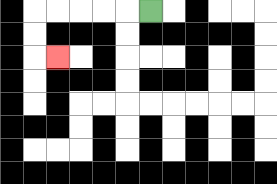{'start': '[6, 0]', 'end': '[2, 2]', 'path_directions': 'L,L,L,L,L,D,D,R', 'path_coordinates': '[[6, 0], [5, 0], [4, 0], [3, 0], [2, 0], [1, 0], [1, 1], [1, 2], [2, 2]]'}